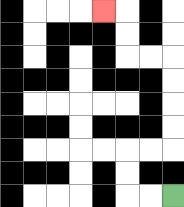{'start': '[7, 8]', 'end': '[4, 0]', 'path_directions': 'L,L,U,U,R,R,U,U,U,U,L,L,U,U,L', 'path_coordinates': '[[7, 8], [6, 8], [5, 8], [5, 7], [5, 6], [6, 6], [7, 6], [7, 5], [7, 4], [7, 3], [7, 2], [6, 2], [5, 2], [5, 1], [5, 0], [4, 0]]'}